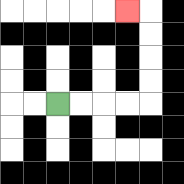{'start': '[2, 4]', 'end': '[5, 0]', 'path_directions': 'R,R,R,R,U,U,U,U,L', 'path_coordinates': '[[2, 4], [3, 4], [4, 4], [5, 4], [6, 4], [6, 3], [6, 2], [6, 1], [6, 0], [5, 0]]'}